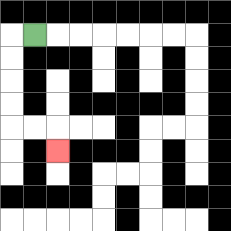{'start': '[1, 1]', 'end': '[2, 6]', 'path_directions': 'L,D,D,D,D,R,R,D', 'path_coordinates': '[[1, 1], [0, 1], [0, 2], [0, 3], [0, 4], [0, 5], [1, 5], [2, 5], [2, 6]]'}